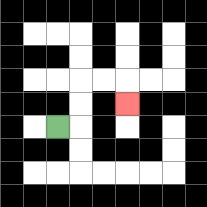{'start': '[2, 5]', 'end': '[5, 4]', 'path_directions': 'R,U,U,R,R,D', 'path_coordinates': '[[2, 5], [3, 5], [3, 4], [3, 3], [4, 3], [5, 3], [5, 4]]'}